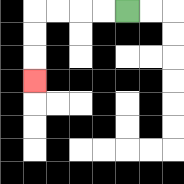{'start': '[5, 0]', 'end': '[1, 3]', 'path_directions': 'L,L,L,L,D,D,D', 'path_coordinates': '[[5, 0], [4, 0], [3, 0], [2, 0], [1, 0], [1, 1], [1, 2], [1, 3]]'}